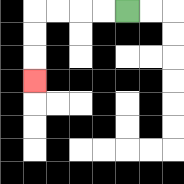{'start': '[5, 0]', 'end': '[1, 3]', 'path_directions': 'L,L,L,L,D,D,D', 'path_coordinates': '[[5, 0], [4, 0], [3, 0], [2, 0], [1, 0], [1, 1], [1, 2], [1, 3]]'}